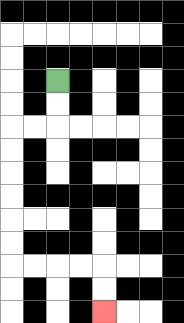{'start': '[2, 3]', 'end': '[4, 13]', 'path_directions': 'D,D,L,L,D,D,D,D,D,D,R,R,R,R,D,D', 'path_coordinates': '[[2, 3], [2, 4], [2, 5], [1, 5], [0, 5], [0, 6], [0, 7], [0, 8], [0, 9], [0, 10], [0, 11], [1, 11], [2, 11], [3, 11], [4, 11], [4, 12], [4, 13]]'}